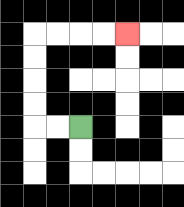{'start': '[3, 5]', 'end': '[5, 1]', 'path_directions': 'L,L,U,U,U,U,R,R,R,R', 'path_coordinates': '[[3, 5], [2, 5], [1, 5], [1, 4], [1, 3], [1, 2], [1, 1], [2, 1], [3, 1], [4, 1], [5, 1]]'}